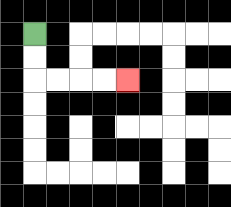{'start': '[1, 1]', 'end': '[5, 3]', 'path_directions': 'D,D,R,R,R,R', 'path_coordinates': '[[1, 1], [1, 2], [1, 3], [2, 3], [3, 3], [4, 3], [5, 3]]'}